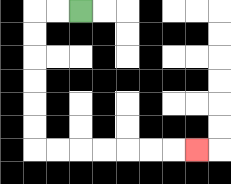{'start': '[3, 0]', 'end': '[8, 6]', 'path_directions': 'L,L,D,D,D,D,D,D,R,R,R,R,R,R,R', 'path_coordinates': '[[3, 0], [2, 0], [1, 0], [1, 1], [1, 2], [1, 3], [1, 4], [1, 5], [1, 6], [2, 6], [3, 6], [4, 6], [5, 6], [6, 6], [7, 6], [8, 6]]'}